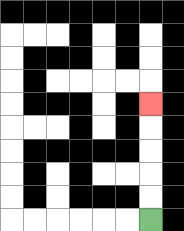{'start': '[6, 9]', 'end': '[6, 4]', 'path_directions': 'U,U,U,U,U', 'path_coordinates': '[[6, 9], [6, 8], [6, 7], [6, 6], [6, 5], [6, 4]]'}